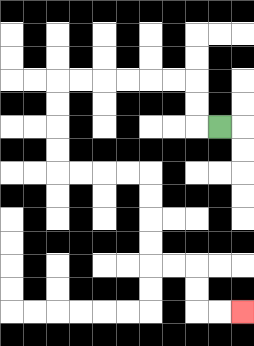{'start': '[9, 5]', 'end': '[10, 13]', 'path_directions': 'L,U,U,L,L,L,L,L,L,D,D,D,D,R,R,R,R,D,D,D,D,R,R,D,D,R,R', 'path_coordinates': '[[9, 5], [8, 5], [8, 4], [8, 3], [7, 3], [6, 3], [5, 3], [4, 3], [3, 3], [2, 3], [2, 4], [2, 5], [2, 6], [2, 7], [3, 7], [4, 7], [5, 7], [6, 7], [6, 8], [6, 9], [6, 10], [6, 11], [7, 11], [8, 11], [8, 12], [8, 13], [9, 13], [10, 13]]'}